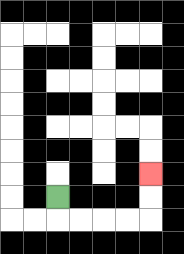{'start': '[2, 8]', 'end': '[6, 7]', 'path_directions': 'D,R,R,R,R,U,U', 'path_coordinates': '[[2, 8], [2, 9], [3, 9], [4, 9], [5, 9], [6, 9], [6, 8], [6, 7]]'}